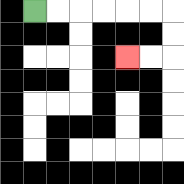{'start': '[1, 0]', 'end': '[5, 2]', 'path_directions': 'R,R,R,R,R,R,D,D,L,L', 'path_coordinates': '[[1, 0], [2, 0], [3, 0], [4, 0], [5, 0], [6, 0], [7, 0], [7, 1], [7, 2], [6, 2], [5, 2]]'}